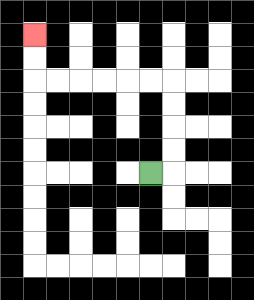{'start': '[6, 7]', 'end': '[1, 1]', 'path_directions': 'R,U,U,U,U,L,L,L,L,L,L,U,U', 'path_coordinates': '[[6, 7], [7, 7], [7, 6], [7, 5], [7, 4], [7, 3], [6, 3], [5, 3], [4, 3], [3, 3], [2, 3], [1, 3], [1, 2], [1, 1]]'}